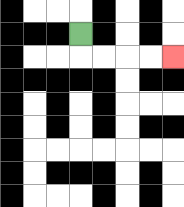{'start': '[3, 1]', 'end': '[7, 2]', 'path_directions': 'D,R,R,R,R', 'path_coordinates': '[[3, 1], [3, 2], [4, 2], [5, 2], [6, 2], [7, 2]]'}